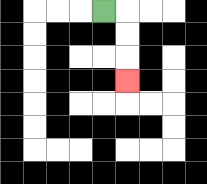{'start': '[4, 0]', 'end': '[5, 3]', 'path_directions': 'R,D,D,D', 'path_coordinates': '[[4, 0], [5, 0], [5, 1], [5, 2], [5, 3]]'}